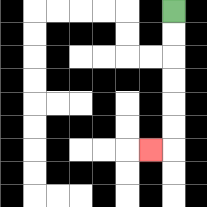{'start': '[7, 0]', 'end': '[6, 6]', 'path_directions': 'D,D,D,D,D,D,L', 'path_coordinates': '[[7, 0], [7, 1], [7, 2], [7, 3], [7, 4], [7, 5], [7, 6], [6, 6]]'}